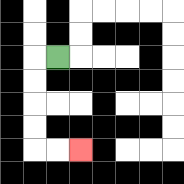{'start': '[2, 2]', 'end': '[3, 6]', 'path_directions': 'L,D,D,D,D,R,R', 'path_coordinates': '[[2, 2], [1, 2], [1, 3], [1, 4], [1, 5], [1, 6], [2, 6], [3, 6]]'}